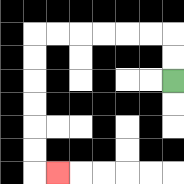{'start': '[7, 3]', 'end': '[2, 7]', 'path_directions': 'U,U,L,L,L,L,L,L,D,D,D,D,D,D,R', 'path_coordinates': '[[7, 3], [7, 2], [7, 1], [6, 1], [5, 1], [4, 1], [3, 1], [2, 1], [1, 1], [1, 2], [1, 3], [1, 4], [1, 5], [1, 6], [1, 7], [2, 7]]'}